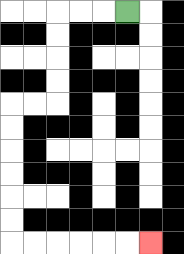{'start': '[5, 0]', 'end': '[6, 10]', 'path_directions': 'L,L,L,D,D,D,D,L,L,D,D,D,D,D,D,R,R,R,R,R,R', 'path_coordinates': '[[5, 0], [4, 0], [3, 0], [2, 0], [2, 1], [2, 2], [2, 3], [2, 4], [1, 4], [0, 4], [0, 5], [0, 6], [0, 7], [0, 8], [0, 9], [0, 10], [1, 10], [2, 10], [3, 10], [4, 10], [5, 10], [6, 10]]'}